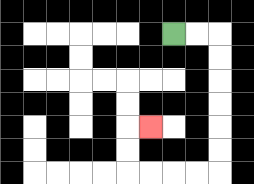{'start': '[7, 1]', 'end': '[6, 5]', 'path_directions': 'R,R,D,D,D,D,D,D,L,L,L,L,U,U,R', 'path_coordinates': '[[7, 1], [8, 1], [9, 1], [9, 2], [9, 3], [9, 4], [9, 5], [9, 6], [9, 7], [8, 7], [7, 7], [6, 7], [5, 7], [5, 6], [5, 5], [6, 5]]'}